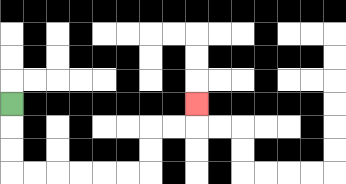{'start': '[0, 4]', 'end': '[8, 4]', 'path_directions': 'D,D,D,R,R,R,R,R,R,U,U,R,R,U', 'path_coordinates': '[[0, 4], [0, 5], [0, 6], [0, 7], [1, 7], [2, 7], [3, 7], [4, 7], [5, 7], [6, 7], [6, 6], [6, 5], [7, 5], [8, 5], [8, 4]]'}